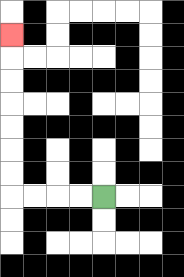{'start': '[4, 8]', 'end': '[0, 1]', 'path_directions': 'L,L,L,L,U,U,U,U,U,U,U', 'path_coordinates': '[[4, 8], [3, 8], [2, 8], [1, 8], [0, 8], [0, 7], [0, 6], [0, 5], [0, 4], [0, 3], [0, 2], [0, 1]]'}